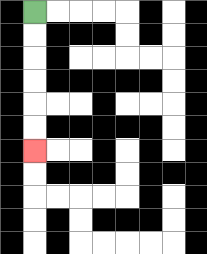{'start': '[1, 0]', 'end': '[1, 6]', 'path_directions': 'D,D,D,D,D,D', 'path_coordinates': '[[1, 0], [1, 1], [1, 2], [1, 3], [1, 4], [1, 5], [1, 6]]'}